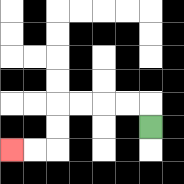{'start': '[6, 5]', 'end': '[0, 6]', 'path_directions': 'U,L,L,L,L,D,D,L,L', 'path_coordinates': '[[6, 5], [6, 4], [5, 4], [4, 4], [3, 4], [2, 4], [2, 5], [2, 6], [1, 6], [0, 6]]'}